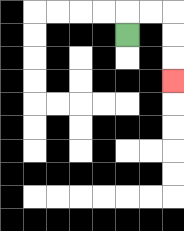{'start': '[5, 1]', 'end': '[7, 3]', 'path_directions': 'U,R,R,D,D,D', 'path_coordinates': '[[5, 1], [5, 0], [6, 0], [7, 0], [7, 1], [7, 2], [7, 3]]'}